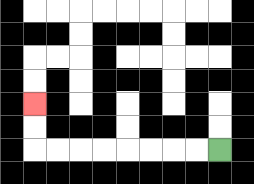{'start': '[9, 6]', 'end': '[1, 4]', 'path_directions': 'L,L,L,L,L,L,L,L,U,U', 'path_coordinates': '[[9, 6], [8, 6], [7, 6], [6, 6], [5, 6], [4, 6], [3, 6], [2, 6], [1, 6], [1, 5], [1, 4]]'}